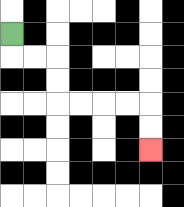{'start': '[0, 1]', 'end': '[6, 6]', 'path_directions': 'D,R,R,D,D,R,R,R,R,D,D', 'path_coordinates': '[[0, 1], [0, 2], [1, 2], [2, 2], [2, 3], [2, 4], [3, 4], [4, 4], [5, 4], [6, 4], [6, 5], [6, 6]]'}